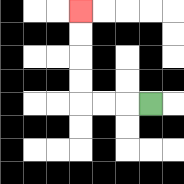{'start': '[6, 4]', 'end': '[3, 0]', 'path_directions': 'L,L,L,U,U,U,U', 'path_coordinates': '[[6, 4], [5, 4], [4, 4], [3, 4], [3, 3], [3, 2], [3, 1], [3, 0]]'}